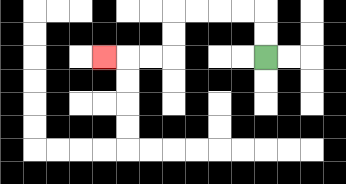{'start': '[11, 2]', 'end': '[4, 2]', 'path_directions': 'U,U,L,L,L,L,D,D,L,L,L', 'path_coordinates': '[[11, 2], [11, 1], [11, 0], [10, 0], [9, 0], [8, 0], [7, 0], [7, 1], [7, 2], [6, 2], [5, 2], [4, 2]]'}